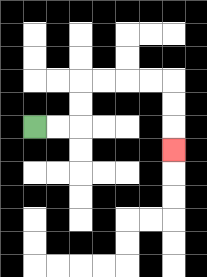{'start': '[1, 5]', 'end': '[7, 6]', 'path_directions': 'R,R,U,U,R,R,R,R,D,D,D', 'path_coordinates': '[[1, 5], [2, 5], [3, 5], [3, 4], [3, 3], [4, 3], [5, 3], [6, 3], [7, 3], [7, 4], [7, 5], [7, 6]]'}